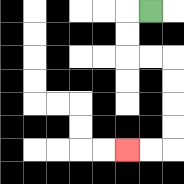{'start': '[6, 0]', 'end': '[5, 6]', 'path_directions': 'L,D,D,R,R,D,D,D,D,L,L', 'path_coordinates': '[[6, 0], [5, 0], [5, 1], [5, 2], [6, 2], [7, 2], [7, 3], [7, 4], [7, 5], [7, 6], [6, 6], [5, 6]]'}